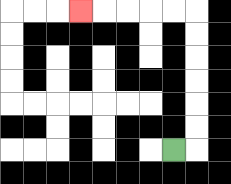{'start': '[7, 6]', 'end': '[3, 0]', 'path_directions': 'R,U,U,U,U,U,U,L,L,L,L,L', 'path_coordinates': '[[7, 6], [8, 6], [8, 5], [8, 4], [8, 3], [8, 2], [8, 1], [8, 0], [7, 0], [6, 0], [5, 0], [4, 0], [3, 0]]'}